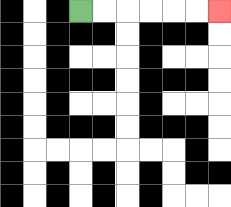{'start': '[3, 0]', 'end': '[9, 0]', 'path_directions': 'R,R,R,R,R,R', 'path_coordinates': '[[3, 0], [4, 0], [5, 0], [6, 0], [7, 0], [8, 0], [9, 0]]'}